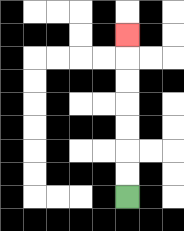{'start': '[5, 8]', 'end': '[5, 1]', 'path_directions': 'U,U,U,U,U,U,U', 'path_coordinates': '[[5, 8], [5, 7], [5, 6], [5, 5], [5, 4], [5, 3], [5, 2], [5, 1]]'}